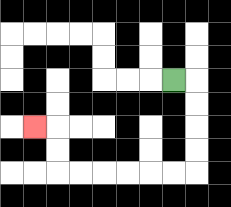{'start': '[7, 3]', 'end': '[1, 5]', 'path_directions': 'R,D,D,D,D,L,L,L,L,L,L,U,U,L', 'path_coordinates': '[[7, 3], [8, 3], [8, 4], [8, 5], [8, 6], [8, 7], [7, 7], [6, 7], [5, 7], [4, 7], [3, 7], [2, 7], [2, 6], [2, 5], [1, 5]]'}